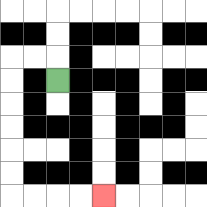{'start': '[2, 3]', 'end': '[4, 8]', 'path_directions': 'U,L,L,D,D,D,D,D,D,R,R,R,R', 'path_coordinates': '[[2, 3], [2, 2], [1, 2], [0, 2], [0, 3], [0, 4], [0, 5], [0, 6], [0, 7], [0, 8], [1, 8], [2, 8], [3, 8], [4, 8]]'}